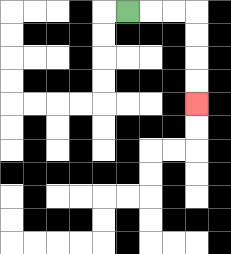{'start': '[5, 0]', 'end': '[8, 4]', 'path_directions': 'R,R,R,D,D,D,D', 'path_coordinates': '[[5, 0], [6, 0], [7, 0], [8, 0], [8, 1], [8, 2], [8, 3], [8, 4]]'}